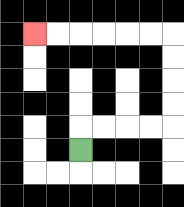{'start': '[3, 6]', 'end': '[1, 1]', 'path_directions': 'U,R,R,R,R,U,U,U,U,L,L,L,L,L,L', 'path_coordinates': '[[3, 6], [3, 5], [4, 5], [5, 5], [6, 5], [7, 5], [7, 4], [7, 3], [7, 2], [7, 1], [6, 1], [5, 1], [4, 1], [3, 1], [2, 1], [1, 1]]'}